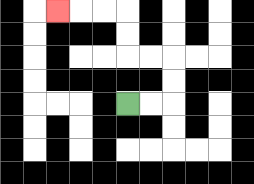{'start': '[5, 4]', 'end': '[2, 0]', 'path_directions': 'R,R,U,U,L,L,U,U,L,L,L', 'path_coordinates': '[[5, 4], [6, 4], [7, 4], [7, 3], [7, 2], [6, 2], [5, 2], [5, 1], [5, 0], [4, 0], [3, 0], [2, 0]]'}